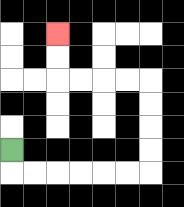{'start': '[0, 6]', 'end': '[2, 1]', 'path_directions': 'D,R,R,R,R,R,R,U,U,U,U,L,L,L,L,U,U', 'path_coordinates': '[[0, 6], [0, 7], [1, 7], [2, 7], [3, 7], [4, 7], [5, 7], [6, 7], [6, 6], [6, 5], [6, 4], [6, 3], [5, 3], [4, 3], [3, 3], [2, 3], [2, 2], [2, 1]]'}